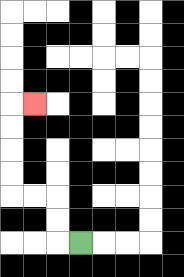{'start': '[3, 10]', 'end': '[1, 4]', 'path_directions': 'L,U,U,L,L,U,U,U,U,R', 'path_coordinates': '[[3, 10], [2, 10], [2, 9], [2, 8], [1, 8], [0, 8], [0, 7], [0, 6], [0, 5], [0, 4], [1, 4]]'}